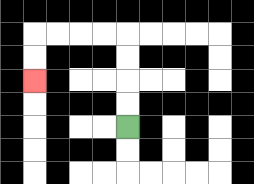{'start': '[5, 5]', 'end': '[1, 3]', 'path_directions': 'U,U,U,U,L,L,L,L,D,D', 'path_coordinates': '[[5, 5], [5, 4], [5, 3], [5, 2], [5, 1], [4, 1], [3, 1], [2, 1], [1, 1], [1, 2], [1, 3]]'}